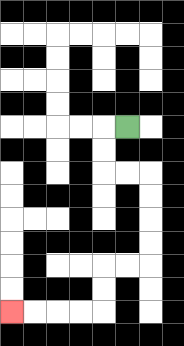{'start': '[5, 5]', 'end': '[0, 13]', 'path_directions': 'L,D,D,R,R,D,D,D,D,L,L,D,D,L,L,L,L', 'path_coordinates': '[[5, 5], [4, 5], [4, 6], [4, 7], [5, 7], [6, 7], [6, 8], [6, 9], [6, 10], [6, 11], [5, 11], [4, 11], [4, 12], [4, 13], [3, 13], [2, 13], [1, 13], [0, 13]]'}